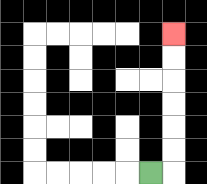{'start': '[6, 7]', 'end': '[7, 1]', 'path_directions': 'R,U,U,U,U,U,U', 'path_coordinates': '[[6, 7], [7, 7], [7, 6], [7, 5], [7, 4], [7, 3], [7, 2], [7, 1]]'}